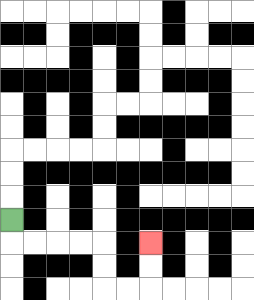{'start': '[0, 9]', 'end': '[6, 10]', 'path_directions': 'D,R,R,R,R,D,D,R,R,U,U', 'path_coordinates': '[[0, 9], [0, 10], [1, 10], [2, 10], [3, 10], [4, 10], [4, 11], [4, 12], [5, 12], [6, 12], [6, 11], [6, 10]]'}